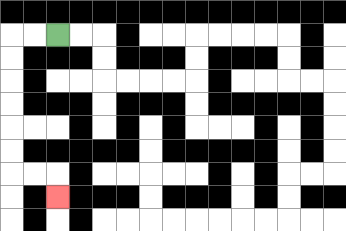{'start': '[2, 1]', 'end': '[2, 8]', 'path_directions': 'L,L,D,D,D,D,D,D,R,R,D', 'path_coordinates': '[[2, 1], [1, 1], [0, 1], [0, 2], [0, 3], [0, 4], [0, 5], [0, 6], [0, 7], [1, 7], [2, 7], [2, 8]]'}